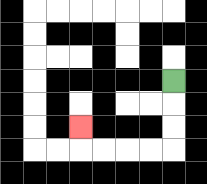{'start': '[7, 3]', 'end': '[3, 5]', 'path_directions': 'D,D,D,L,L,L,L,U', 'path_coordinates': '[[7, 3], [7, 4], [7, 5], [7, 6], [6, 6], [5, 6], [4, 6], [3, 6], [3, 5]]'}